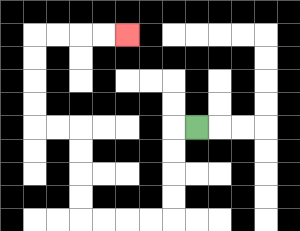{'start': '[8, 5]', 'end': '[5, 1]', 'path_directions': 'L,D,D,D,D,L,L,L,L,U,U,U,U,L,L,U,U,U,U,R,R,R,R', 'path_coordinates': '[[8, 5], [7, 5], [7, 6], [7, 7], [7, 8], [7, 9], [6, 9], [5, 9], [4, 9], [3, 9], [3, 8], [3, 7], [3, 6], [3, 5], [2, 5], [1, 5], [1, 4], [1, 3], [1, 2], [1, 1], [2, 1], [3, 1], [4, 1], [5, 1]]'}